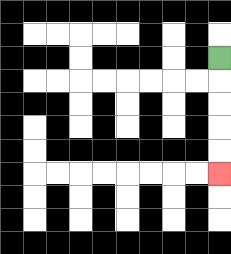{'start': '[9, 2]', 'end': '[9, 7]', 'path_directions': 'D,D,D,D,D', 'path_coordinates': '[[9, 2], [9, 3], [9, 4], [9, 5], [9, 6], [9, 7]]'}